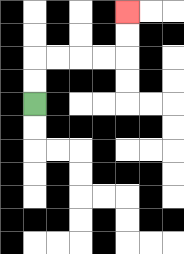{'start': '[1, 4]', 'end': '[5, 0]', 'path_directions': 'U,U,R,R,R,R,U,U', 'path_coordinates': '[[1, 4], [1, 3], [1, 2], [2, 2], [3, 2], [4, 2], [5, 2], [5, 1], [5, 0]]'}